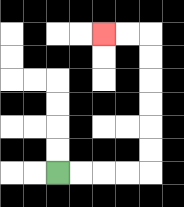{'start': '[2, 7]', 'end': '[4, 1]', 'path_directions': 'R,R,R,R,U,U,U,U,U,U,L,L', 'path_coordinates': '[[2, 7], [3, 7], [4, 7], [5, 7], [6, 7], [6, 6], [6, 5], [6, 4], [6, 3], [6, 2], [6, 1], [5, 1], [4, 1]]'}